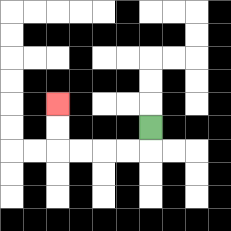{'start': '[6, 5]', 'end': '[2, 4]', 'path_directions': 'D,L,L,L,L,U,U', 'path_coordinates': '[[6, 5], [6, 6], [5, 6], [4, 6], [3, 6], [2, 6], [2, 5], [2, 4]]'}